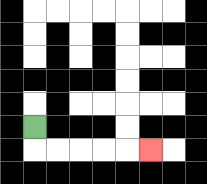{'start': '[1, 5]', 'end': '[6, 6]', 'path_directions': 'D,R,R,R,R,R', 'path_coordinates': '[[1, 5], [1, 6], [2, 6], [3, 6], [4, 6], [5, 6], [6, 6]]'}